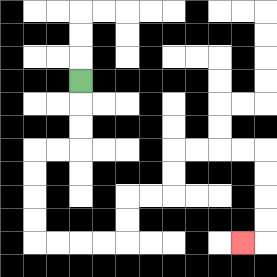{'start': '[3, 3]', 'end': '[10, 10]', 'path_directions': 'D,D,D,L,L,D,D,D,D,R,R,R,R,U,U,R,R,U,U,R,R,R,R,D,D,D,D,L', 'path_coordinates': '[[3, 3], [3, 4], [3, 5], [3, 6], [2, 6], [1, 6], [1, 7], [1, 8], [1, 9], [1, 10], [2, 10], [3, 10], [4, 10], [5, 10], [5, 9], [5, 8], [6, 8], [7, 8], [7, 7], [7, 6], [8, 6], [9, 6], [10, 6], [11, 6], [11, 7], [11, 8], [11, 9], [11, 10], [10, 10]]'}